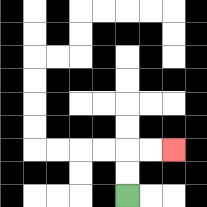{'start': '[5, 8]', 'end': '[7, 6]', 'path_directions': 'U,U,R,R', 'path_coordinates': '[[5, 8], [5, 7], [5, 6], [6, 6], [7, 6]]'}